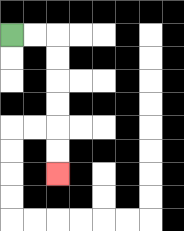{'start': '[0, 1]', 'end': '[2, 7]', 'path_directions': 'R,R,D,D,D,D,D,D', 'path_coordinates': '[[0, 1], [1, 1], [2, 1], [2, 2], [2, 3], [2, 4], [2, 5], [2, 6], [2, 7]]'}